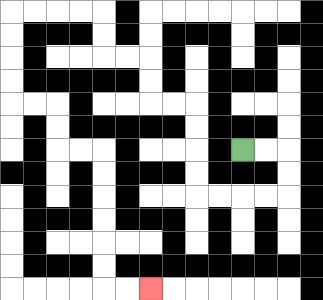{'start': '[10, 6]', 'end': '[6, 12]', 'path_directions': 'R,R,D,D,L,L,L,L,U,U,U,U,L,L,U,U,L,L,U,U,L,L,L,L,D,D,D,D,R,R,D,D,R,R,D,D,D,D,D,D,R,R', 'path_coordinates': '[[10, 6], [11, 6], [12, 6], [12, 7], [12, 8], [11, 8], [10, 8], [9, 8], [8, 8], [8, 7], [8, 6], [8, 5], [8, 4], [7, 4], [6, 4], [6, 3], [6, 2], [5, 2], [4, 2], [4, 1], [4, 0], [3, 0], [2, 0], [1, 0], [0, 0], [0, 1], [0, 2], [0, 3], [0, 4], [1, 4], [2, 4], [2, 5], [2, 6], [3, 6], [4, 6], [4, 7], [4, 8], [4, 9], [4, 10], [4, 11], [4, 12], [5, 12], [6, 12]]'}